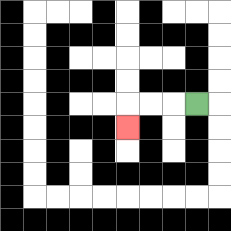{'start': '[8, 4]', 'end': '[5, 5]', 'path_directions': 'L,L,L,D', 'path_coordinates': '[[8, 4], [7, 4], [6, 4], [5, 4], [5, 5]]'}